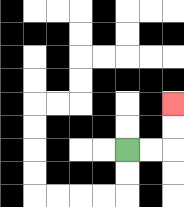{'start': '[5, 6]', 'end': '[7, 4]', 'path_directions': 'R,R,U,U', 'path_coordinates': '[[5, 6], [6, 6], [7, 6], [7, 5], [7, 4]]'}